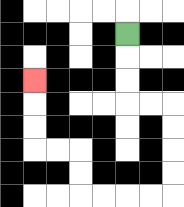{'start': '[5, 1]', 'end': '[1, 3]', 'path_directions': 'D,D,D,R,R,D,D,D,D,L,L,L,L,U,U,L,L,U,U,U', 'path_coordinates': '[[5, 1], [5, 2], [5, 3], [5, 4], [6, 4], [7, 4], [7, 5], [7, 6], [7, 7], [7, 8], [6, 8], [5, 8], [4, 8], [3, 8], [3, 7], [3, 6], [2, 6], [1, 6], [1, 5], [1, 4], [1, 3]]'}